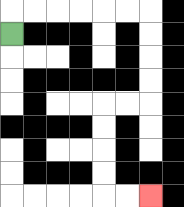{'start': '[0, 1]', 'end': '[6, 8]', 'path_directions': 'U,R,R,R,R,R,R,D,D,D,D,L,L,D,D,D,D,R,R', 'path_coordinates': '[[0, 1], [0, 0], [1, 0], [2, 0], [3, 0], [4, 0], [5, 0], [6, 0], [6, 1], [6, 2], [6, 3], [6, 4], [5, 4], [4, 4], [4, 5], [4, 6], [4, 7], [4, 8], [5, 8], [6, 8]]'}